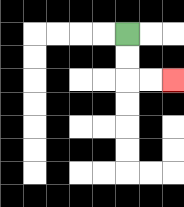{'start': '[5, 1]', 'end': '[7, 3]', 'path_directions': 'D,D,R,R', 'path_coordinates': '[[5, 1], [5, 2], [5, 3], [6, 3], [7, 3]]'}